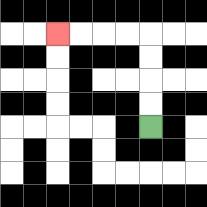{'start': '[6, 5]', 'end': '[2, 1]', 'path_directions': 'U,U,U,U,L,L,L,L', 'path_coordinates': '[[6, 5], [6, 4], [6, 3], [6, 2], [6, 1], [5, 1], [4, 1], [3, 1], [2, 1]]'}